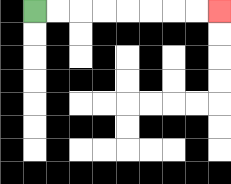{'start': '[1, 0]', 'end': '[9, 0]', 'path_directions': 'R,R,R,R,R,R,R,R', 'path_coordinates': '[[1, 0], [2, 0], [3, 0], [4, 0], [5, 0], [6, 0], [7, 0], [8, 0], [9, 0]]'}